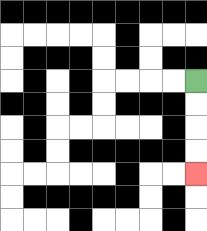{'start': '[8, 3]', 'end': '[8, 7]', 'path_directions': 'D,D,D,D', 'path_coordinates': '[[8, 3], [8, 4], [8, 5], [8, 6], [8, 7]]'}